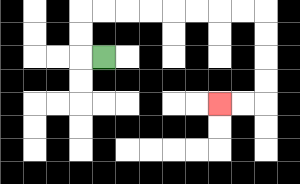{'start': '[4, 2]', 'end': '[9, 4]', 'path_directions': 'L,U,U,R,R,R,R,R,R,R,R,D,D,D,D,L,L', 'path_coordinates': '[[4, 2], [3, 2], [3, 1], [3, 0], [4, 0], [5, 0], [6, 0], [7, 0], [8, 0], [9, 0], [10, 0], [11, 0], [11, 1], [11, 2], [11, 3], [11, 4], [10, 4], [9, 4]]'}